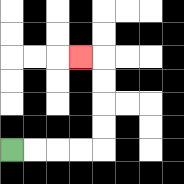{'start': '[0, 6]', 'end': '[3, 2]', 'path_directions': 'R,R,R,R,U,U,U,U,L', 'path_coordinates': '[[0, 6], [1, 6], [2, 6], [3, 6], [4, 6], [4, 5], [4, 4], [4, 3], [4, 2], [3, 2]]'}